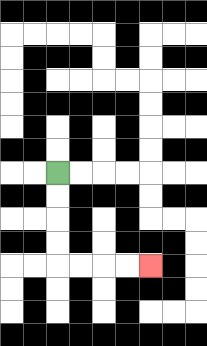{'start': '[2, 7]', 'end': '[6, 11]', 'path_directions': 'D,D,D,D,R,R,R,R', 'path_coordinates': '[[2, 7], [2, 8], [2, 9], [2, 10], [2, 11], [3, 11], [4, 11], [5, 11], [6, 11]]'}